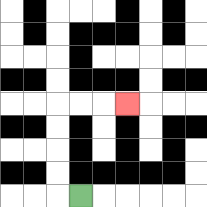{'start': '[3, 8]', 'end': '[5, 4]', 'path_directions': 'L,U,U,U,U,R,R,R', 'path_coordinates': '[[3, 8], [2, 8], [2, 7], [2, 6], [2, 5], [2, 4], [3, 4], [4, 4], [5, 4]]'}